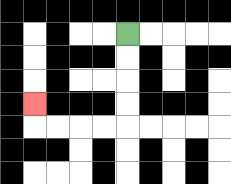{'start': '[5, 1]', 'end': '[1, 4]', 'path_directions': 'D,D,D,D,L,L,L,L,U', 'path_coordinates': '[[5, 1], [5, 2], [5, 3], [5, 4], [5, 5], [4, 5], [3, 5], [2, 5], [1, 5], [1, 4]]'}